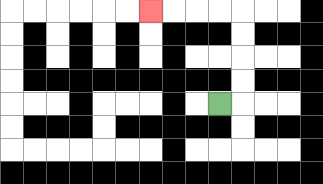{'start': '[9, 4]', 'end': '[6, 0]', 'path_directions': 'R,U,U,U,U,L,L,L,L', 'path_coordinates': '[[9, 4], [10, 4], [10, 3], [10, 2], [10, 1], [10, 0], [9, 0], [8, 0], [7, 0], [6, 0]]'}